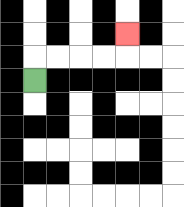{'start': '[1, 3]', 'end': '[5, 1]', 'path_directions': 'U,R,R,R,R,U', 'path_coordinates': '[[1, 3], [1, 2], [2, 2], [3, 2], [4, 2], [5, 2], [5, 1]]'}